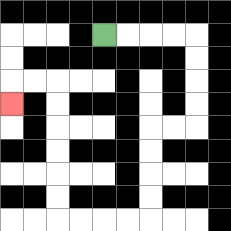{'start': '[4, 1]', 'end': '[0, 4]', 'path_directions': 'R,R,R,R,D,D,D,D,L,L,D,D,D,D,L,L,L,L,U,U,U,U,U,U,L,L,D', 'path_coordinates': '[[4, 1], [5, 1], [6, 1], [7, 1], [8, 1], [8, 2], [8, 3], [8, 4], [8, 5], [7, 5], [6, 5], [6, 6], [6, 7], [6, 8], [6, 9], [5, 9], [4, 9], [3, 9], [2, 9], [2, 8], [2, 7], [2, 6], [2, 5], [2, 4], [2, 3], [1, 3], [0, 3], [0, 4]]'}